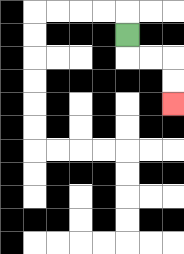{'start': '[5, 1]', 'end': '[7, 4]', 'path_directions': 'D,R,R,D,D', 'path_coordinates': '[[5, 1], [5, 2], [6, 2], [7, 2], [7, 3], [7, 4]]'}